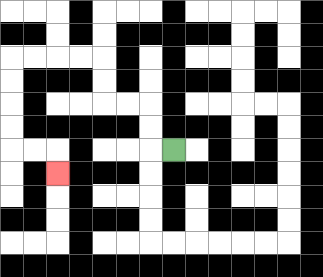{'start': '[7, 6]', 'end': '[2, 7]', 'path_directions': 'L,U,U,L,L,U,U,L,L,L,L,D,D,D,D,R,R,D', 'path_coordinates': '[[7, 6], [6, 6], [6, 5], [6, 4], [5, 4], [4, 4], [4, 3], [4, 2], [3, 2], [2, 2], [1, 2], [0, 2], [0, 3], [0, 4], [0, 5], [0, 6], [1, 6], [2, 6], [2, 7]]'}